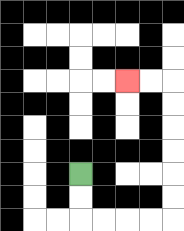{'start': '[3, 7]', 'end': '[5, 3]', 'path_directions': 'D,D,R,R,R,R,U,U,U,U,U,U,L,L', 'path_coordinates': '[[3, 7], [3, 8], [3, 9], [4, 9], [5, 9], [6, 9], [7, 9], [7, 8], [7, 7], [7, 6], [7, 5], [7, 4], [7, 3], [6, 3], [5, 3]]'}